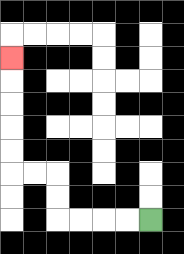{'start': '[6, 9]', 'end': '[0, 2]', 'path_directions': 'L,L,L,L,U,U,L,L,U,U,U,U,U', 'path_coordinates': '[[6, 9], [5, 9], [4, 9], [3, 9], [2, 9], [2, 8], [2, 7], [1, 7], [0, 7], [0, 6], [0, 5], [0, 4], [0, 3], [0, 2]]'}